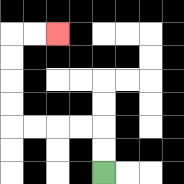{'start': '[4, 7]', 'end': '[2, 1]', 'path_directions': 'U,U,L,L,L,L,U,U,U,U,R,R', 'path_coordinates': '[[4, 7], [4, 6], [4, 5], [3, 5], [2, 5], [1, 5], [0, 5], [0, 4], [0, 3], [0, 2], [0, 1], [1, 1], [2, 1]]'}